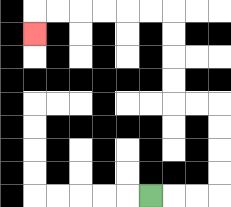{'start': '[6, 8]', 'end': '[1, 1]', 'path_directions': 'R,R,R,U,U,U,U,L,L,U,U,U,U,L,L,L,L,L,L,D', 'path_coordinates': '[[6, 8], [7, 8], [8, 8], [9, 8], [9, 7], [9, 6], [9, 5], [9, 4], [8, 4], [7, 4], [7, 3], [7, 2], [7, 1], [7, 0], [6, 0], [5, 0], [4, 0], [3, 0], [2, 0], [1, 0], [1, 1]]'}